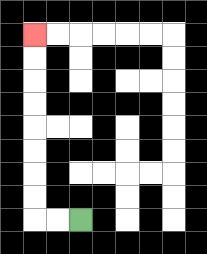{'start': '[3, 9]', 'end': '[1, 1]', 'path_directions': 'L,L,U,U,U,U,U,U,U,U', 'path_coordinates': '[[3, 9], [2, 9], [1, 9], [1, 8], [1, 7], [1, 6], [1, 5], [1, 4], [1, 3], [1, 2], [1, 1]]'}